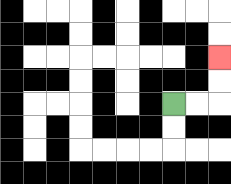{'start': '[7, 4]', 'end': '[9, 2]', 'path_directions': 'R,R,U,U', 'path_coordinates': '[[7, 4], [8, 4], [9, 4], [9, 3], [9, 2]]'}